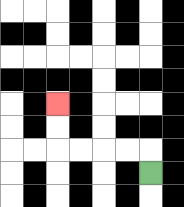{'start': '[6, 7]', 'end': '[2, 4]', 'path_directions': 'U,L,L,L,L,U,U', 'path_coordinates': '[[6, 7], [6, 6], [5, 6], [4, 6], [3, 6], [2, 6], [2, 5], [2, 4]]'}